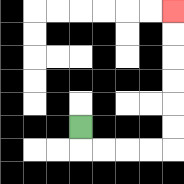{'start': '[3, 5]', 'end': '[7, 0]', 'path_directions': 'D,R,R,R,R,U,U,U,U,U,U', 'path_coordinates': '[[3, 5], [3, 6], [4, 6], [5, 6], [6, 6], [7, 6], [7, 5], [7, 4], [7, 3], [7, 2], [7, 1], [7, 0]]'}